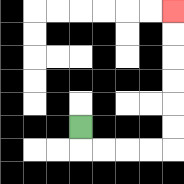{'start': '[3, 5]', 'end': '[7, 0]', 'path_directions': 'D,R,R,R,R,U,U,U,U,U,U', 'path_coordinates': '[[3, 5], [3, 6], [4, 6], [5, 6], [6, 6], [7, 6], [7, 5], [7, 4], [7, 3], [7, 2], [7, 1], [7, 0]]'}